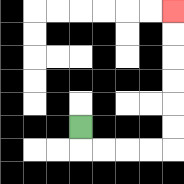{'start': '[3, 5]', 'end': '[7, 0]', 'path_directions': 'D,R,R,R,R,U,U,U,U,U,U', 'path_coordinates': '[[3, 5], [3, 6], [4, 6], [5, 6], [6, 6], [7, 6], [7, 5], [7, 4], [7, 3], [7, 2], [7, 1], [7, 0]]'}